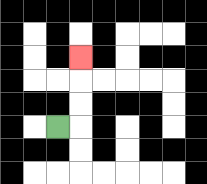{'start': '[2, 5]', 'end': '[3, 2]', 'path_directions': 'R,U,U,U', 'path_coordinates': '[[2, 5], [3, 5], [3, 4], [3, 3], [3, 2]]'}